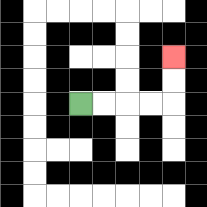{'start': '[3, 4]', 'end': '[7, 2]', 'path_directions': 'R,R,R,R,U,U', 'path_coordinates': '[[3, 4], [4, 4], [5, 4], [6, 4], [7, 4], [7, 3], [7, 2]]'}